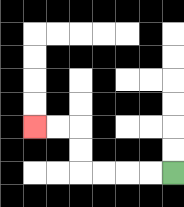{'start': '[7, 7]', 'end': '[1, 5]', 'path_directions': 'L,L,L,L,U,U,L,L', 'path_coordinates': '[[7, 7], [6, 7], [5, 7], [4, 7], [3, 7], [3, 6], [3, 5], [2, 5], [1, 5]]'}